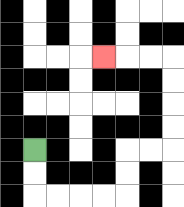{'start': '[1, 6]', 'end': '[4, 2]', 'path_directions': 'D,D,R,R,R,R,U,U,R,R,U,U,U,U,L,L,L', 'path_coordinates': '[[1, 6], [1, 7], [1, 8], [2, 8], [3, 8], [4, 8], [5, 8], [5, 7], [5, 6], [6, 6], [7, 6], [7, 5], [7, 4], [7, 3], [7, 2], [6, 2], [5, 2], [4, 2]]'}